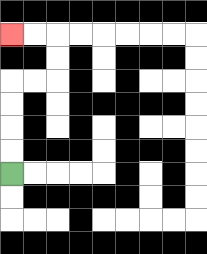{'start': '[0, 7]', 'end': '[0, 1]', 'path_directions': 'U,U,U,U,R,R,U,U,L,L', 'path_coordinates': '[[0, 7], [0, 6], [0, 5], [0, 4], [0, 3], [1, 3], [2, 3], [2, 2], [2, 1], [1, 1], [0, 1]]'}